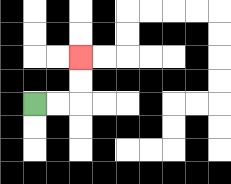{'start': '[1, 4]', 'end': '[3, 2]', 'path_directions': 'R,R,U,U', 'path_coordinates': '[[1, 4], [2, 4], [3, 4], [3, 3], [3, 2]]'}